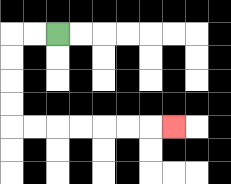{'start': '[2, 1]', 'end': '[7, 5]', 'path_directions': 'L,L,D,D,D,D,R,R,R,R,R,R,R', 'path_coordinates': '[[2, 1], [1, 1], [0, 1], [0, 2], [0, 3], [0, 4], [0, 5], [1, 5], [2, 5], [3, 5], [4, 5], [5, 5], [6, 5], [7, 5]]'}